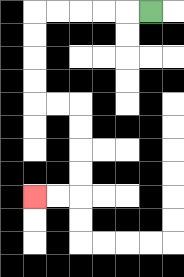{'start': '[6, 0]', 'end': '[1, 8]', 'path_directions': 'L,L,L,L,L,D,D,D,D,R,R,D,D,D,D,L,L', 'path_coordinates': '[[6, 0], [5, 0], [4, 0], [3, 0], [2, 0], [1, 0], [1, 1], [1, 2], [1, 3], [1, 4], [2, 4], [3, 4], [3, 5], [3, 6], [3, 7], [3, 8], [2, 8], [1, 8]]'}